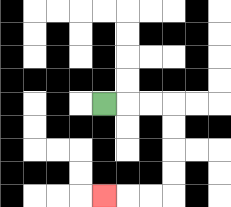{'start': '[4, 4]', 'end': '[4, 8]', 'path_directions': 'R,R,R,D,D,D,D,L,L,L', 'path_coordinates': '[[4, 4], [5, 4], [6, 4], [7, 4], [7, 5], [7, 6], [7, 7], [7, 8], [6, 8], [5, 8], [4, 8]]'}